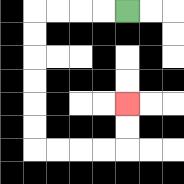{'start': '[5, 0]', 'end': '[5, 4]', 'path_directions': 'L,L,L,L,D,D,D,D,D,D,R,R,R,R,U,U', 'path_coordinates': '[[5, 0], [4, 0], [3, 0], [2, 0], [1, 0], [1, 1], [1, 2], [1, 3], [1, 4], [1, 5], [1, 6], [2, 6], [3, 6], [4, 6], [5, 6], [5, 5], [5, 4]]'}